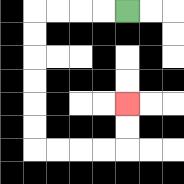{'start': '[5, 0]', 'end': '[5, 4]', 'path_directions': 'L,L,L,L,D,D,D,D,D,D,R,R,R,R,U,U', 'path_coordinates': '[[5, 0], [4, 0], [3, 0], [2, 0], [1, 0], [1, 1], [1, 2], [1, 3], [1, 4], [1, 5], [1, 6], [2, 6], [3, 6], [4, 6], [5, 6], [5, 5], [5, 4]]'}